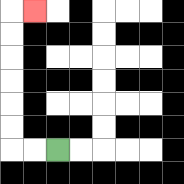{'start': '[2, 6]', 'end': '[1, 0]', 'path_directions': 'L,L,U,U,U,U,U,U,R', 'path_coordinates': '[[2, 6], [1, 6], [0, 6], [0, 5], [0, 4], [0, 3], [0, 2], [0, 1], [0, 0], [1, 0]]'}